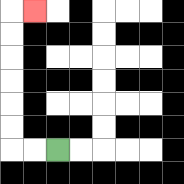{'start': '[2, 6]', 'end': '[1, 0]', 'path_directions': 'L,L,U,U,U,U,U,U,R', 'path_coordinates': '[[2, 6], [1, 6], [0, 6], [0, 5], [0, 4], [0, 3], [0, 2], [0, 1], [0, 0], [1, 0]]'}